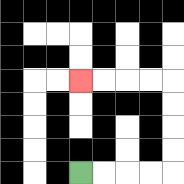{'start': '[3, 7]', 'end': '[3, 3]', 'path_directions': 'R,R,R,R,U,U,U,U,L,L,L,L', 'path_coordinates': '[[3, 7], [4, 7], [5, 7], [6, 7], [7, 7], [7, 6], [7, 5], [7, 4], [7, 3], [6, 3], [5, 3], [4, 3], [3, 3]]'}